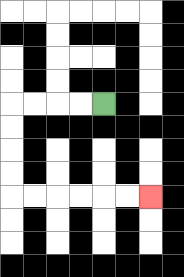{'start': '[4, 4]', 'end': '[6, 8]', 'path_directions': 'L,L,L,L,D,D,D,D,R,R,R,R,R,R', 'path_coordinates': '[[4, 4], [3, 4], [2, 4], [1, 4], [0, 4], [0, 5], [0, 6], [0, 7], [0, 8], [1, 8], [2, 8], [3, 8], [4, 8], [5, 8], [6, 8]]'}